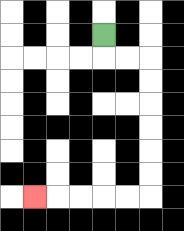{'start': '[4, 1]', 'end': '[1, 8]', 'path_directions': 'D,R,R,D,D,D,D,D,D,L,L,L,L,L', 'path_coordinates': '[[4, 1], [4, 2], [5, 2], [6, 2], [6, 3], [6, 4], [6, 5], [6, 6], [6, 7], [6, 8], [5, 8], [4, 8], [3, 8], [2, 8], [1, 8]]'}